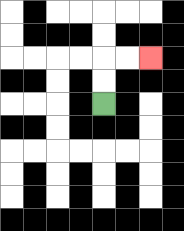{'start': '[4, 4]', 'end': '[6, 2]', 'path_directions': 'U,U,R,R', 'path_coordinates': '[[4, 4], [4, 3], [4, 2], [5, 2], [6, 2]]'}